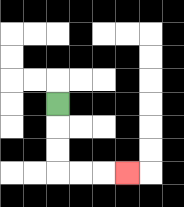{'start': '[2, 4]', 'end': '[5, 7]', 'path_directions': 'D,D,D,R,R,R', 'path_coordinates': '[[2, 4], [2, 5], [2, 6], [2, 7], [3, 7], [4, 7], [5, 7]]'}